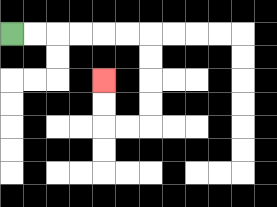{'start': '[0, 1]', 'end': '[4, 3]', 'path_directions': 'R,R,R,R,R,R,D,D,D,D,L,L,U,U', 'path_coordinates': '[[0, 1], [1, 1], [2, 1], [3, 1], [4, 1], [5, 1], [6, 1], [6, 2], [6, 3], [6, 4], [6, 5], [5, 5], [4, 5], [4, 4], [4, 3]]'}